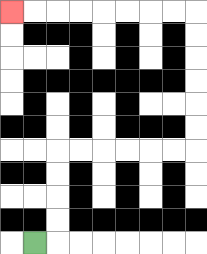{'start': '[1, 10]', 'end': '[0, 0]', 'path_directions': 'R,U,U,U,U,R,R,R,R,R,R,U,U,U,U,U,U,L,L,L,L,L,L,L,L', 'path_coordinates': '[[1, 10], [2, 10], [2, 9], [2, 8], [2, 7], [2, 6], [3, 6], [4, 6], [5, 6], [6, 6], [7, 6], [8, 6], [8, 5], [8, 4], [8, 3], [8, 2], [8, 1], [8, 0], [7, 0], [6, 0], [5, 0], [4, 0], [3, 0], [2, 0], [1, 0], [0, 0]]'}